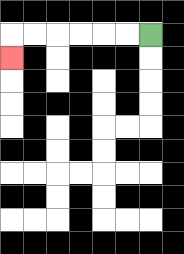{'start': '[6, 1]', 'end': '[0, 2]', 'path_directions': 'L,L,L,L,L,L,D', 'path_coordinates': '[[6, 1], [5, 1], [4, 1], [3, 1], [2, 1], [1, 1], [0, 1], [0, 2]]'}